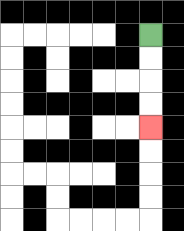{'start': '[6, 1]', 'end': '[6, 5]', 'path_directions': 'D,D,D,D', 'path_coordinates': '[[6, 1], [6, 2], [6, 3], [6, 4], [6, 5]]'}